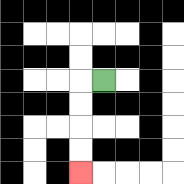{'start': '[4, 3]', 'end': '[3, 7]', 'path_directions': 'L,D,D,D,D', 'path_coordinates': '[[4, 3], [3, 3], [3, 4], [3, 5], [3, 6], [3, 7]]'}